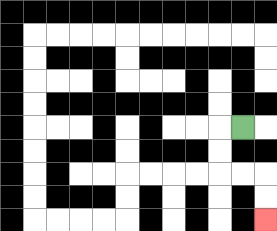{'start': '[10, 5]', 'end': '[11, 9]', 'path_directions': 'L,D,D,R,R,D,D', 'path_coordinates': '[[10, 5], [9, 5], [9, 6], [9, 7], [10, 7], [11, 7], [11, 8], [11, 9]]'}